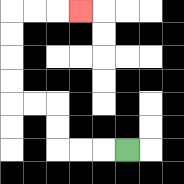{'start': '[5, 6]', 'end': '[3, 0]', 'path_directions': 'L,L,L,U,U,L,L,U,U,U,U,R,R,R', 'path_coordinates': '[[5, 6], [4, 6], [3, 6], [2, 6], [2, 5], [2, 4], [1, 4], [0, 4], [0, 3], [0, 2], [0, 1], [0, 0], [1, 0], [2, 0], [3, 0]]'}